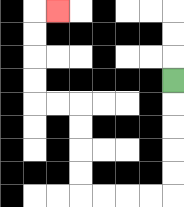{'start': '[7, 3]', 'end': '[2, 0]', 'path_directions': 'D,D,D,D,D,L,L,L,L,U,U,U,U,L,L,U,U,U,U,R', 'path_coordinates': '[[7, 3], [7, 4], [7, 5], [7, 6], [7, 7], [7, 8], [6, 8], [5, 8], [4, 8], [3, 8], [3, 7], [3, 6], [3, 5], [3, 4], [2, 4], [1, 4], [1, 3], [1, 2], [1, 1], [1, 0], [2, 0]]'}